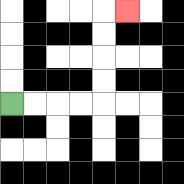{'start': '[0, 4]', 'end': '[5, 0]', 'path_directions': 'R,R,R,R,U,U,U,U,R', 'path_coordinates': '[[0, 4], [1, 4], [2, 4], [3, 4], [4, 4], [4, 3], [4, 2], [4, 1], [4, 0], [5, 0]]'}